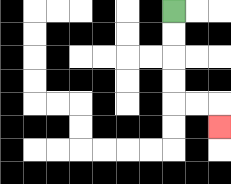{'start': '[7, 0]', 'end': '[9, 5]', 'path_directions': 'D,D,D,D,R,R,D', 'path_coordinates': '[[7, 0], [7, 1], [7, 2], [7, 3], [7, 4], [8, 4], [9, 4], [9, 5]]'}